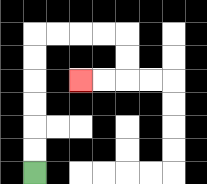{'start': '[1, 7]', 'end': '[3, 3]', 'path_directions': 'U,U,U,U,U,U,R,R,R,R,D,D,L,L', 'path_coordinates': '[[1, 7], [1, 6], [1, 5], [1, 4], [1, 3], [1, 2], [1, 1], [2, 1], [3, 1], [4, 1], [5, 1], [5, 2], [5, 3], [4, 3], [3, 3]]'}